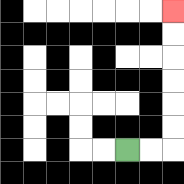{'start': '[5, 6]', 'end': '[7, 0]', 'path_directions': 'R,R,U,U,U,U,U,U', 'path_coordinates': '[[5, 6], [6, 6], [7, 6], [7, 5], [7, 4], [7, 3], [7, 2], [7, 1], [7, 0]]'}